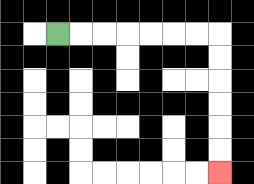{'start': '[2, 1]', 'end': '[9, 7]', 'path_directions': 'R,R,R,R,R,R,R,D,D,D,D,D,D', 'path_coordinates': '[[2, 1], [3, 1], [4, 1], [5, 1], [6, 1], [7, 1], [8, 1], [9, 1], [9, 2], [9, 3], [9, 4], [9, 5], [9, 6], [9, 7]]'}